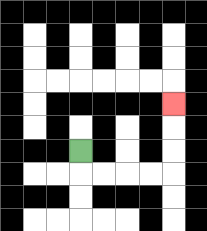{'start': '[3, 6]', 'end': '[7, 4]', 'path_directions': 'D,R,R,R,R,U,U,U', 'path_coordinates': '[[3, 6], [3, 7], [4, 7], [5, 7], [6, 7], [7, 7], [7, 6], [7, 5], [7, 4]]'}